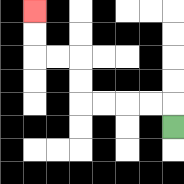{'start': '[7, 5]', 'end': '[1, 0]', 'path_directions': 'U,L,L,L,L,U,U,L,L,U,U', 'path_coordinates': '[[7, 5], [7, 4], [6, 4], [5, 4], [4, 4], [3, 4], [3, 3], [3, 2], [2, 2], [1, 2], [1, 1], [1, 0]]'}